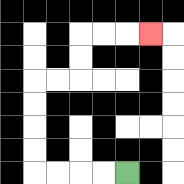{'start': '[5, 7]', 'end': '[6, 1]', 'path_directions': 'L,L,L,L,U,U,U,U,R,R,U,U,R,R,R', 'path_coordinates': '[[5, 7], [4, 7], [3, 7], [2, 7], [1, 7], [1, 6], [1, 5], [1, 4], [1, 3], [2, 3], [3, 3], [3, 2], [3, 1], [4, 1], [5, 1], [6, 1]]'}